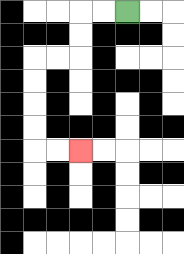{'start': '[5, 0]', 'end': '[3, 6]', 'path_directions': 'L,L,D,D,L,L,D,D,D,D,R,R', 'path_coordinates': '[[5, 0], [4, 0], [3, 0], [3, 1], [3, 2], [2, 2], [1, 2], [1, 3], [1, 4], [1, 5], [1, 6], [2, 6], [3, 6]]'}